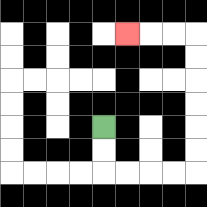{'start': '[4, 5]', 'end': '[5, 1]', 'path_directions': 'D,D,R,R,R,R,U,U,U,U,U,U,L,L,L', 'path_coordinates': '[[4, 5], [4, 6], [4, 7], [5, 7], [6, 7], [7, 7], [8, 7], [8, 6], [8, 5], [8, 4], [8, 3], [8, 2], [8, 1], [7, 1], [6, 1], [5, 1]]'}